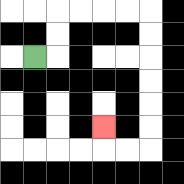{'start': '[1, 2]', 'end': '[4, 5]', 'path_directions': 'R,U,U,R,R,R,R,D,D,D,D,D,D,L,L,U', 'path_coordinates': '[[1, 2], [2, 2], [2, 1], [2, 0], [3, 0], [4, 0], [5, 0], [6, 0], [6, 1], [6, 2], [6, 3], [6, 4], [6, 5], [6, 6], [5, 6], [4, 6], [4, 5]]'}